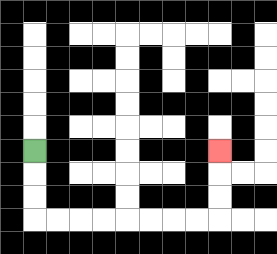{'start': '[1, 6]', 'end': '[9, 6]', 'path_directions': 'D,D,D,R,R,R,R,R,R,R,R,U,U,U', 'path_coordinates': '[[1, 6], [1, 7], [1, 8], [1, 9], [2, 9], [3, 9], [4, 9], [5, 9], [6, 9], [7, 9], [8, 9], [9, 9], [9, 8], [9, 7], [9, 6]]'}